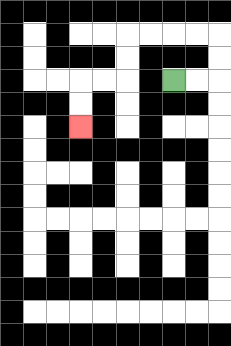{'start': '[7, 3]', 'end': '[3, 5]', 'path_directions': 'R,R,U,U,L,L,L,L,D,D,L,L,D,D', 'path_coordinates': '[[7, 3], [8, 3], [9, 3], [9, 2], [9, 1], [8, 1], [7, 1], [6, 1], [5, 1], [5, 2], [5, 3], [4, 3], [3, 3], [3, 4], [3, 5]]'}